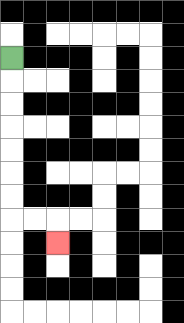{'start': '[0, 2]', 'end': '[2, 10]', 'path_directions': 'D,D,D,D,D,D,D,R,R,D', 'path_coordinates': '[[0, 2], [0, 3], [0, 4], [0, 5], [0, 6], [0, 7], [0, 8], [0, 9], [1, 9], [2, 9], [2, 10]]'}